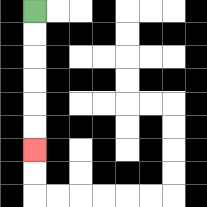{'start': '[1, 0]', 'end': '[1, 6]', 'path_directions': 'D,D,D,D,D,D', 'path_coordinates': '[[1, 0], [1, 1], [1, 2], [1, 3], [1, 4], [1, 5], [1, 6]]'}